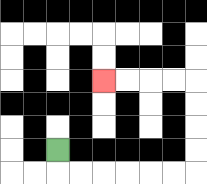{'start': '[2, 6]', 'end': '[4, 3]', 'path_directions': 'D,R,R,R,R,R,R,U,U,U,U,L,L,L,L', 'path_coordinates': '[[2, 6], [2, 7], [3, 7], [4, 7], [5, 7], [6, 7], [7, 7], [8, 7], [8, 6], [8, 5], [8, 4], [8, 3], [7, 3], [6, 3], [5, 3], [4, 3]]'}